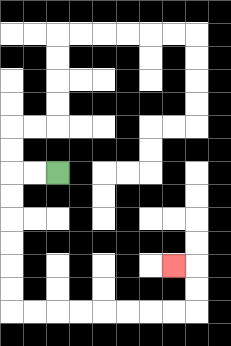{'start': '[2, 7]', 'end': '[7, 11]', 'path_directions': 'L,L,D,D,D,D,D,D,R,R,R,R,R,R,R,R,U,U,L', 'path_coordinates': '[[2, 7], [1, 7], [0, 7], [0, 8], [0, 9], [0, 10], [0, 11], [0, 12], [0, 13], [1, 13], [2, 13], [3, 13], [4, 13], [5, 13], [6, 13], [7, 13], [8, 13], [8, 12], [8, 11], [7, 11]]'}